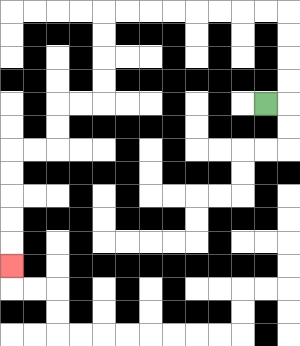{'start': '[11, 4]', 'end': '[0, 11]', 'path_directions': 'R,U,U,U,U,L,L,L,L,L,L,L,L,D,D,D,D,L,L,D,D,L,L,D,D,D,D,D', 'path_coordinates': '[[11, 4], [12, 4], [12, 3], [12, 2], [12, 1], [12, 0], [11, 0], [10, 0], [9, 0], [8, 0], [7, 0], [6, 0], [5, 0], [4, 0], [4, 1], [4, 2], [4, 3], [4, 4], [3, 4], [2, 4], [2, 5], [2, 6], [1, 6], [0, 6], [0, 7], [0, 8], [0, 9], [0, 10], [0, 11]]'}